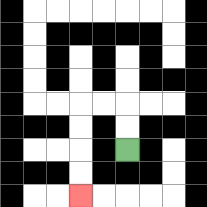{'start': '[5, 6]', 'end': '[3, 8]', 'path_directions': 'U,U,L,L,D,D,D,D', 'path_coordinates': '[[5, 6], [5, 5], [5, 4], [4, 4], [3, 4], [3, 5], [3, 6], [3, 7], [3, 8]]'}